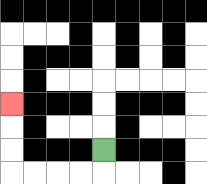{'start': '[4, 6]', 'end': '[0, 4]', 'path_directions': 'D,L,L,L,L,U,U,U', 'path_coordinates': '[[4, 6], [4, 7], [3, 7], [2, 7], [1, 7], [0, 7], [0, 6], [0, 5], [0, 4]]'}